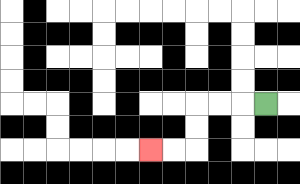{'start': '[11, 4]', 'end': '[6, 6]', 'path_directions': 'L,L,L,D,D,L,L', 'path_coordinates': '[[11, 4], [10, 4], [9, 4], [8, 4], [8, 5], [8, 6], [7, 6], [6, 6]]'}